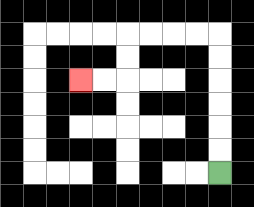{'start': '[9, 7]', 'end': '[3, 3]', 'path_directions': 'U,U,U,U,U,U,L,L,L,L,D,D,L,L', 'path_coordinates': '[[9, 7], [9, 6], [9, 5], [9, 4], [9, 3], [9, 2], [9, 1], [8, 1], [7, 1], [6, 1], [5, 1], [5, 2], [5, 3], [4, 3], [3, 3]]'}